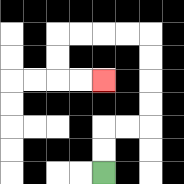{'start': '[4, 7]', 'end': '[4, 3]', 'path_directions': 'U,U,R,R,U,U,U,U,L,L,L,L,D,D,R,R', 'path_coordinates': '[[4, 7], [4, 6], [4, 5], [5, 5], [6, 5], [6, 4], [6, 3], [6, 2], [6, 1], [5, 1], [4, 1], [3, 1], [2, 1], [2, 2], [2, 3], [3, 3], [4, 3]]'}